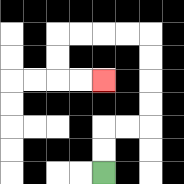{'start': '[4, 7]', 'end': '[4, 3]', 'path_directions': 'U,U,R,R,U,U,U,U,L,L,L,L,D,D,R,R', 'path_coordinates': '[[4, 7], [4, 6], [4, 5], [5, 5], [6, 5], [6, 4], [6, 3], [6, 2], [6, 1], [5, 1], [4, 1], [3, 1], [2, 1], [2, 2], [2, 3], [3, 3], [4, 3]]'}